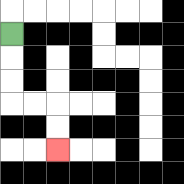{'start': '[0, 1]', 'end': '[2, 6]', 'path_directions': 'D,D,D,R,R,D,D', 'path_coordinates': '[[0, 1], [0, 2], [0, 3], [0, 4], [1, 4], [2, 4], [2, 5], [2, 6]]'}